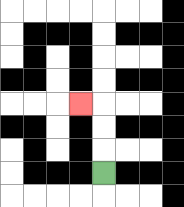{'start': '[4, 7]', 'end': '[3, 4]', 'path_directions': 'U,U,U,L', 'path_coordinates': '[[4, 7], [4, 6], [4, 5], [4, 4], [3, 4]]'}